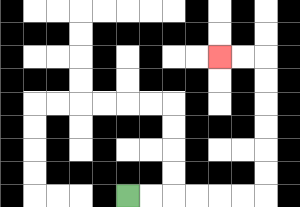{'start': '[5, 8]', 'end': '[9, 2]', 'path_directions': 'R,R,R,R,R,R,U,U,U,U,U,U,L,L', 'path_coordinates': '[[5, 8], [6, 8], [7, 8], [8, 8], [9, 8], [10, 8], [11, 8], [11, 7], [11, 6], [11, 5], [11, 4], [11, 3], [11, 2], [10, 2], [9, 2]]'}